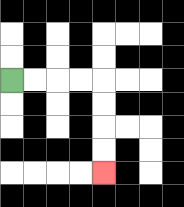{'start': '[0, 3]', 'end': '[4, 7]', 'path_directions': 'R,R,R,R,D,D,D,D', 'path_coordinates': '[[0, 3], [1, 3], [2, 3], [3, 3], [4, 3], [4, 4], [4, 5], [4, 6], [4, 7]]'}